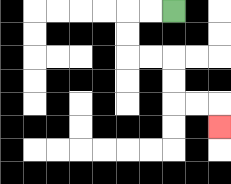{'start': '[7, 0]', 'end': '[9, 5]', 'path_directions': 'L,L,D,D,R,R,D,D,R,R,D', 'path_coordinates': '[[7, 0], [6, 0], [5, 0], [5, 1], [5, 2], [6, 2], [7, 2], [7, 3], [7, 4], [8, 4], [9, 4], [9, 5]]'}